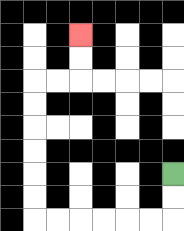{'start': '[7, 7]', 'end': '[3, 1]', 'path_directions': 'D,D,L,L,L,L,L,L,U,U,U,U,U,U,R,R,U,U', 'path_coordinates': '[[7, 7], [7, 8], [7, 9], [6, 9], [5, 9], [4, 9], [3, 9], [2, 9], [1, 9], [1, 8], [1, 7], [1, 6], [1, 5], [1, 4], [1, 3], [2, 3], [3, 3], [3, 2], [3, 1]]'}